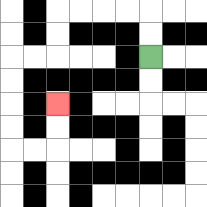{'start': '[6, 2]', 'end': '[2, 4]', 'path_directions': 'U,U,L,L,L,L,D,D,L,L,D,D,D,D,R,R,U,U', 'path_coordinates': '[[6, 2], [6, 1], [6, 0], [5, 0], [4, 0], [3, 0], [2, 0], [2, 1], [2, 2], [1, 2], [0, 2], [0, 3], [0, 4], [0, 5], [0, 6], [1, 6], [2, 6], [2, 5], [2, 4]]'}